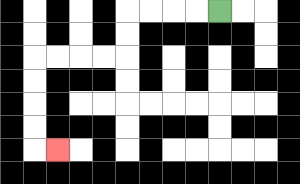{'start': '[9, 0]', 'end': '[2, 6]', 'path_directions': 'L,L,L,L,D,D,L,L,L,L,D,D,D,D,R', 'path_coordinates': '[[9, 0], [8, 0], [7, 0], [6, 0], [5, 0], [5, 1], [5, 2], [4, 2], [3, 2], [2, 2], [1, 2], [1, 3], [1, 4], [1, 5], [1, 6], [2, 6]]'}